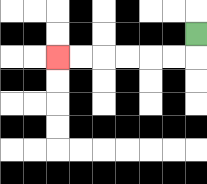{'start': '[8, 1]', 'end': '[2, 2]', 'path_directions': 'D,L,L,L,L,L,L', 'path_coordinates': '[[8, 1], [8, 2], [7, 2], [6, 2], [5, 2], [4, 2], [3, 2], [2, 2]]'}